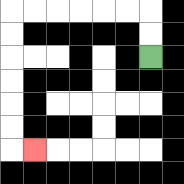{'start': '[6, 2]', 'end': '[1, 6]', 'path_directions': 'U,U,L,L,L,L,L,L,D,D,D,D,D,D,R', 'path_coordinates': '[[6, 2], [6, 1], [6, 0], [5, 0], [4, 0], [3, 0], [2, 0], [1, 0], [0, 0], [0, 1], [0, 2], [0, 3], [0, 4], [0, 5], [0, 6], [1, 6]]'}